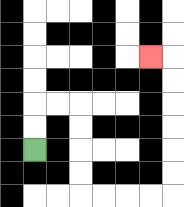{'start': '[1, 6]', 'end': '[6, 2]', 'path_directions': 'U,U,R,R,D,D,D,D,R,R,R,R,U,U,U,U,U,U,L', 'path_coordinates': '[[1, 6], [1, 5], [1, 4], [2, 4], [3, 4], [3, 5], [3, 6], [3, 7], [3, 8], [4, 8], [5, 8], [6, 8], [7, 8], [7, 7], [7, 6], [7, 5], [7, 4], [7, 3], [7, 2], [6, 2]]'}